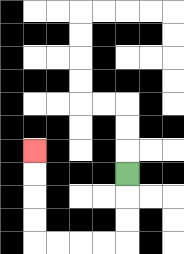{'start': '[5, 7]', 'end': '[1, 6]', 'path_directions': 'D,D,D,L,L,L,L,U,U,U,U', 'path_coordinates': '[[5, 7], [5, 8], [5, 9], [5, 10], [4, 10], [3, 10], [2, 10], [1, 10], [1, 9], [1, 8], [1, 7], [1, 6]]'}